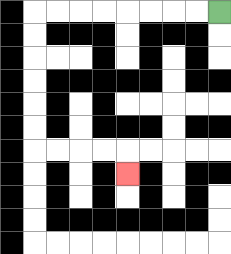{'start': '[9, 0]', 'end': '[5, 7]', 'path_directions': 'L,L,L,L,L,L,L,L,D,D,D,D,D,D,R,R,R,R,D', 'path_coordinates': '[[9, 0], [8, 0], [7, 0], [6, 0], [5, 0], [4, 0], [3, 0], [2, 0], [1, 0], [1, 1], [1, 2], [1, 3], [1, 4], [1, 5], [1, 6], [2, 6], [3, 6], [4, 6], [5, 6], [5, 7]]'}